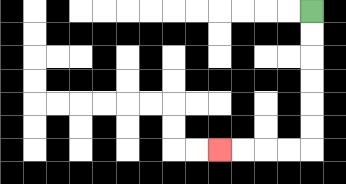{'start': '[13, 0]', 'end': '[9, 6]', 'path_directions': 'D,D,D,D,D,D,L,L,L,L', 'path_coordinates': '[[13, 0], [13, 1], [13, 2], [13, 3], [13, 4], [13, 5], [13, 6], [12, 6], [11, 6], [10, 6], [9, 6]]'}